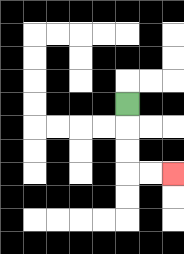{'start': '[5, 4]', 'end': '[7, 7]', 'path_directions': 'D,D,D,R,R', 'path_coordinates': '[[5, 4], [5, 5], [5, 6], [5, 7], [6, 7], [7, 7]]'}